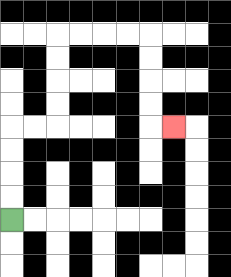{'start': '[0, 9]', 'end': '[7, 5]', 'path_directions': 'U,U,U,U,R,R,U,U,U,U,R,R,R,R,D,D,D,D,R', 'path_coordinates': '[[0, 9], [0, 8], [0, 7], [0, 6], [0, 5], [1, 5], [2, 5], [2, 4], [2, 3], [2, 2], [2, 1], [3, 1], [4, 1], [5, 1], [6, 1], [6, 2], [6, 3], [6, 4], [6, 5], [7, 5]]'}